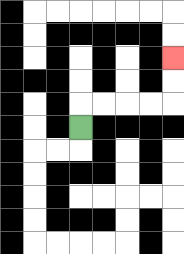{'start': '[3, 5]', 'end': '[7, 2]', 'path_directions': 'U,R,R,R,R,U,U', 'path_coordinates': '[[3, 5], [3, 4], [4, 4], [5, 4], [6, 4], [7, 4], [7, 3], [7, 2]]'}